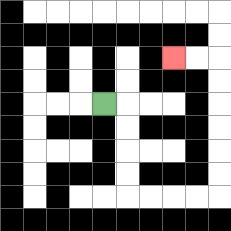{'start': '[4, 4]', 'end': '[7, 2]', 'path_directions': 'R,D,D,D,D,R,R,R,R,U,U,U,U,U,U,L,L', 'path_coordinates': '[[4, 4], [5, 4], [5, 5], [5, 6], [5, 7], [5, 8], [6, 8], [7, 8], [8, 8], [9, 8], [9, 7], [9, 6], [9, 5], [9, 4], [9, 3], [9, 2], [8, 2], [7, 2]]'}